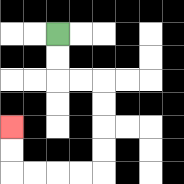{'start': '[2, 1]', 'end': '[0, 5]', 'path_directions': 'D,D,R,R,D,D,D,D,L,L,L,L,U,U', 'path_coordinates': '[[2, 1], [2, 2], [2, 3], [3, 3], [4, 3], [4, 4], [4, 5], [4, 6], [4, 7], [3, 7], [2, 7], [1, 7], [0, 7], [0, 6], [0, 5]]'}